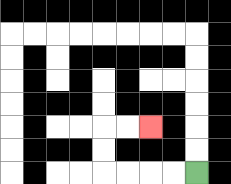{'start': '[8, 7]', 'end': '[6, 5]', 'path_directions': 'L,L,L,L,U,U,R,R', 'path_coordinates': '[[8, 7], [7, 7], [6, 7], [5, 7], [4, 7], [4, 6], [4, 5], [5, 5], [6, 5]]'}